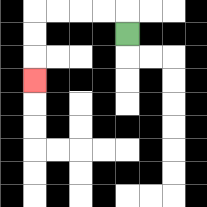{'start': '[5, 1]', 'end': '[1, 3]', 'path_directions': 'U,L,L,L,L,D,D,D', 'path_coordinates': '[[5, 1], [5, 0], [4, 0], [3, 0], [2, 0], [1, 0], [1, 1], [1, 2], [1, 3]]'}